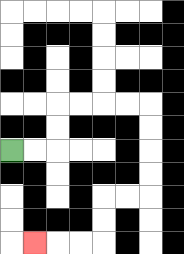{'start': '[0, 6]', 'end': '[1, 10]', 'path_directions': 'R,R,U,U,R,R,R,R,D,D,D,D,L,L,D,D,L,L,L', 'path_coordinates': '[[0, 6], [1, 6], [2, 6], [2, 5], [2, 4], [3, 4], [4, 4], [5, 4], [6, 4], [6, 5], [6, 6], [6, 7], [6, 8], [5, 8], [4, 8], [4, 9], [4, 10], [3, 10], [2, 10], [1, 10]]'}